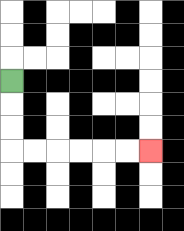{'start': '[0, 3]', 'end': '[6, 6]', 'path_directions': 'D,D,D,R,R,R,R,R,R', 'path_coordinates': '[[0, 3], [0, 4], [0, 5], [0, 6], [1, 6], [2, 6], [3, 6], [4, 6], [5, 6], [6, 6]]'}